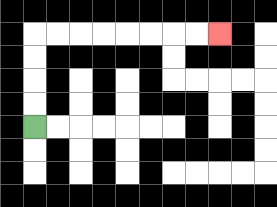{'start': '[1, 5]', 'end': '[9, 1]', 'path_directions': 'U,U,U,U,R,R,R,R,R,R,R,R', 'path_coordinates': '[[1, 5], [1, 4], [1, 3], [1, 2], [1, 1], [2, 1], [3, 1], [4, 1], [5, 1], [6, 1], [7, 1], [8, 1], [9, 1]]'}